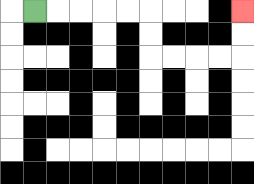{'start': '[1, 0]', 'end': '[10, 0]', 'path_directions': 'R,R,R,R,R,D,D,R,R,R,R,U,U', 'path_coordinates': '[[1, 0], [2, 0], [3, 0], [4, 0], [5, 0], [6, 0], [6, 1], [6, 2], [7, 2], [8, 2], [9, 2], [10, 2], [10, 1], [10, 0]]'}